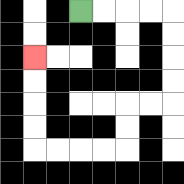{'start': '[3, 0]', 'end': '[1, 2]', 'path_directions': 'R,R,R,R,D,D,D,D,L,L,D,D,L,L,L,L,U,U,U,U', 'path_coordinates': '[[3, 0], [4, 0], [5, 0], [6, 0], [7, 0], [7, 1], [7, 2], [7, 3], [7, 4], [6, 4], [5, 4], [5, 5], [5, 6], [4, 6], [3, 6], [2, 6], [1, 6], [1, 5], [1, 4], [1, 3], [1, 2]]'}